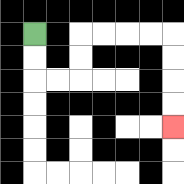{'start': '[1, 1]', 'end': '[7, 5]', 'path_directions': 'D,D,R,R,U,U,R,R,R,R,D,D,D,D', 'path_coordinates': '[[1, 1], [1, 2], [1, 3], [2, 3], [3, 3], [3, 2], [3, 1], [4, 1], [5, 1], [6, 1], [7, 1], [7, 2], [7, 3], [7, 4], [7, 5]]'}